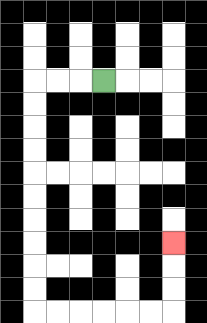{'start': '[4, 3]', 'end': '[7, 10]', 'path_directions': 'L,L,L,D,D,D,D,D,D,D,D,D,D,R,R,R,R,R,R,U,U,U', 'path_coordinates': '[[4, 3], [3, 3], [2, 3], [1, 3], [1, 4], [1, 5], [1, 6], [1, 7], [1, 8], [1, 9], [1, 10], [1, 11], [1, 12], [1, 13], [2, 13], [3, 13], [4, 13], [5, 13], [6, 13], [7, 13], [7, 12], [7, 11], [7, 10]]'}